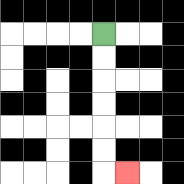{'start': '[4, 1]', 'end': '[5, 7]', 'path_directions': 'D,D,D,D,D,D,R', 'path_coordinates': '[[4, 1], [4, 2], [4, 3], [4, 4], [4, 5], [4, 6], [4, 7], [5, 7]]'}